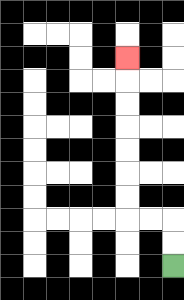{'start': '[7, 11]', 'end': '[5, 2]', 'path_directions': 'U,U,L,L,U,U,U,U,U,U,U', 'path_coordinates': '[[7, 11], [7, 10], [7, 9], [6, 9], [5, 9], [5, 8], [5, 7], [5, 6], [5, 5], [5, 4], [5, 3], [5, 2]]'}